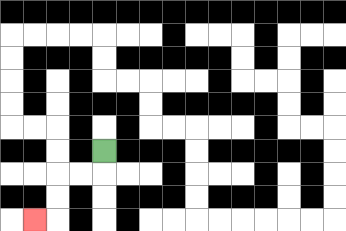{'start': '[4, 6]', 'end': '[1, 9]', 'path_directions': 'D,L,L,D,D,L', 'path_coordinates': '[[4, 6], [4, 7], [3, 7], [2, 7], [2, 8], [2, 9], [1, 9]]'}